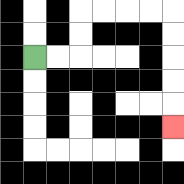{'start': '[1, 2]', 'end': '[7, 5]', 'path_directions': 'R,R,U,U,R,R,R,R,D,D,D,D,D', 'path_coordinates': '[[1, 2], [2, 2], [3, 2], [3, 1], [3, 0], [4, 0], [5, 0], [6, 0], [7, 0], [7, 1], [7, 2], [7, 3], [7, 4], [7, 5]]'}